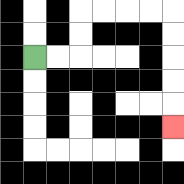{'start': '[1, 2]', 'end': '[7, 5]', 'path_directions': 'R,R,U,U,R,R,R,R,D,D,D,D,D', 'path_coordinates': '[[1, 2], [2, 2], [3, 2], [3, 1], [3, 0], [4, 0], [5, 0], [6, 0], [7, 0], [7, 1], [7, 2], [7, 3], [7, 4], [7, 5]]'}